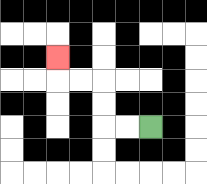{'start': '[6, 5]', 'end': '[2, 2]', 'path_directions': 'L,L,U,U,L,L,U', 'path_coordinates': '[[6, 5], [5, 5], [4, 5], [4, 4], [4, 3], [3, 3], [2, 3], [2, 2]]'}